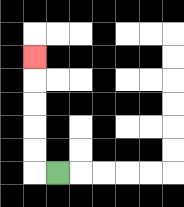{'start': '[2, 7]', 'end': '[1, 2]', 'path_directions': 'L,U,U,U,U,U', 'path_coordinates': '[[2, 7], [1, 7], [1, 6], [1, 5], [1, 4], [1, 3], [1, 2]]'}